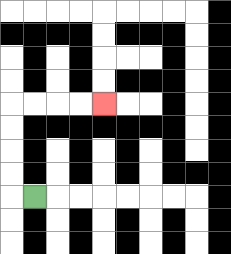{'start': '[1, 8]', 'end': '[4, 4]', 'path_directions': 'L,U,U,U,U,R,R,R,R', 'path_coordinates': '[[1, 8], [0, 8], [0, 7], [0, 6], [0, 5], [0, 4], [1, 4], [2, 4], [3, 4], [4, 4]]'}